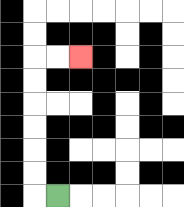{'start': '[2, 8]', 'end': '[3, 2]', 'path_directions': 'L,U,U,U,U,U,U,R,R', 'path_coordinates': '[[2, 8], [1, 8], [1, 7], [1, 6], [1, 5], [1, 4], [1, 3], [1, 2], [2, 2], [3, 2]]'}